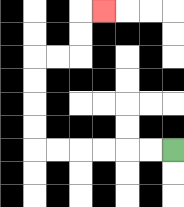{'start': '[7, 6]', 'end': '[4, 0]', 'path_directions': 'L,L,L,L,L,L,U,U,U,U,R,R,U,U,R', 'path_coordinates': '[[7, 6], [6, 6], [5, 6], [4, 6], [3, 6], [2, 6], [1, 6], [1, 5], [1, 4], [1, 3], [1, 2], [2, 2], [3, 2], [3, 1], [3, 0], [4, 0]]'}